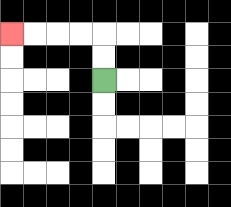{'start': '[4, 3]', 'end': '[0, 1]', 'path_directions': 'U,U,L,L,L,L', 'path_coordinates': '[[4, 3], [4, 2], [4, 1], [3, 1], [2, 1], [1, 1], [0, 1]]'}